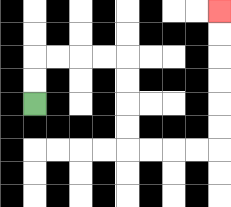{'start': '[1, 4]', 'end': '[9, 0]', 'path_directions': 'U,U,R,R,R,R,D,D,D,D,R,R,R,R,U,U,U,U,U,U', 'path_coordinates': '[[1, 4], [1, 3], [1, 2], [2, 2], [3, 2], [4, 2], [5, 2], [5, 3], [5, 4], [5, 5], [5, 6], [6, 6], [7, 6], [8, 6], [9, 6], [9, 5], [9, 4], [9, 3], [9, 2], [9, 1], [9, 0]]'}